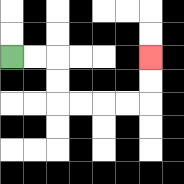{'start': '[0, 2]', 'end': '[6, 2]', 'path_directions': 'R,R,D,D,R,R,R,R,U,U', 'path_coordinates': '[[0, 2], [1, 2], [2, 2], [2, 3], [2, 4], [3, 4], [4, 4], [5, 4], [6, 4], [6, 3], [6, 2]]'}